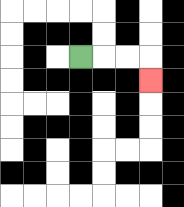{'start': '[3, 2]', 'end': '[6, 3]', 'path_directions': 'R,R,R,D', 'path_coordinates': '[[3, 2], [4, 2], [5, 2], [6, 2], [6, 3]]'}